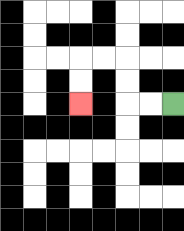{'start': '[7, 4]', 'end': '[3, 4]', 'path_directions': 'L,L,U,U,L,L,D,D', 'path_coordinates': '[[7, 4], [6, 4], [5, 4], [5, 3], [5, 2], [4, 2], [3, 2], [3, 3], [3, 4]]'}